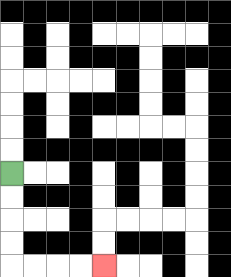{'start': '[0, 7]', 'end': '[4, 11]', 'path_directions': 'D,D,D,D,R,R,R,R', 'path_coordinates': '[[0, 7], [0, 8], [0, 9], [0, 10], [0, 11], [1, 11], [2, 11], [3, 11], [4, 11]]'}